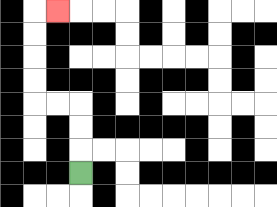{'start': '[3, 7]', 'end': '[2, 0]', 'path_directions': 'U,U,U,L,L,U,U,U,U,R', 'path_coordinates': '[[3, 7], [3, 6], [3, 5], [3, 4], [2, 4], [1, 4], [1, 3], [1, 2], [1, 1], [1, 0], [2, 0]]'}